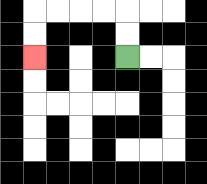{'start': '[5, 2]', 'end': '[1, 2]', 'path_directions': 'U,U,L,L,L,L,D,D', 'path_coordinates': '[[5, 2], [5, 1], [5, 0], [4, 0], [3, 0], [2, 0], [1, 0], [1, 1], [1, 2]]'}